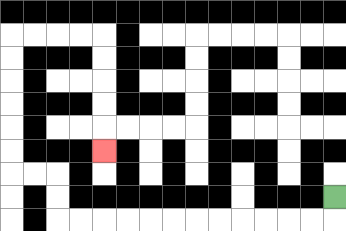{'start': '[14, 8]', 'end': '[4, 6]', 'path_directions': 'D,L,L,L,L,L,L,L,L,L,L,L,L,U,U,L,L,U,U,U,U,U,U,R,R,R,R,D,D,D,D,D', 'path_coordinates': '[[14, 8], [14, 9], [13, 9], [12, 9], [11, 9], [10, 9], [9, 9], [8, 9], [7, 9], [6, 9], [5, 9], [4, 9], [3, 9], [2, 9], [2, 8], [2, 7], [1, 7], [0, 7], [0, 6], [0, 5], [0, 4], [0, 3], [0, 2], [0, 1], [1, 1], [2, 1], [3, 1], [4, 1], [4, 2], [4, 3], [4, 4], [4, 5], [4, 6]]'}